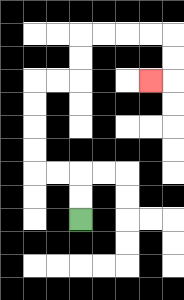{'start': '[3, 9]', 'end': '[6, 3]', 'path_directions': 'U,U,L,L,U,U,U,U,R,R,U,U,R,R,R,R,D,D,L', 'path_coordinates': '[[3, 9], [3, 8], [3, 7], [2, 7], [1, 7], [1, 6], [1, 5], [1, 4], [1, 3], [2, 3], [3, 3], [3, 2], [3, 1], [4, 1], [5, 1], [6, 1], [7, 1], [7, 2], [7, 3], [6, 3]]'}